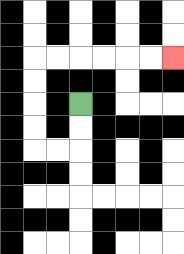{'start': '[3, 4]', 'end': '[7, 2]', 'path_directions': 'D,D,L,L,U,U,U,U,R,R,R,R,R,R', 'path_coordinates': '[[3, 4], [3, 5], [3, 6], [2, 6], [1, 6], [1, 5], [1, 4], [1, 3], [1, 2], [2, 2], [3, 2], [4, 2], [5, 2], [6, 2], [7, 2]]'}